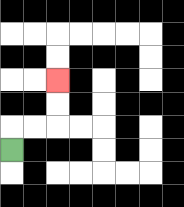{'start': '[0, 6]', 'end': '[2, 3]', 'path_directions': 'U,R,R,U,U', 'path_coordinates': '[[0, 6], [0, 5], [1, 5], [2, 5], [2, 4], [2, 3]]'}